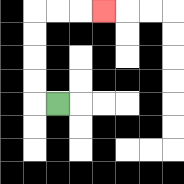{'start': '[2, 4]', 'end': '[4, 0]', 'path_directions': 'L,U,U,U,U,R,R,R', 'path_coordinates': '[[2, 4], [1, 4], [1, 3], [1, 2], [1, 1], [1, 0], [2, 0], [3, 0], [4, 0]]'}